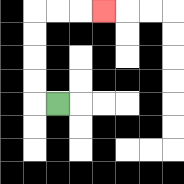{'start': '[2, 4]', 'end': '[4, 0]', 'path_directions': 'L,U,U,U,U,R,R,R', 'path_coordinates': '[[2, 4], [1, 4], [1, 3], [1, 2], [1, 1], [1, 0], [2, 0], [3, 0], [4, 0]]'}